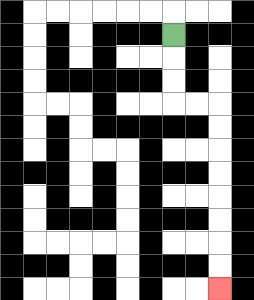{'start': '[7, 1]', 'end': '[9, 12]', 'path_directions': 'D,D,D,R,R,D,D,D,D,D,D,D,D', 'path_coordinates': '[[7, 1], [7, 2], [7, 3], [7, 4], [8, 4], [9, 4], [9, 5], [9, 6], [9, 7], [9, 8], [9, 9], [9, 10], [9, 11], [9, 12]]'}